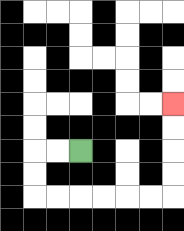{'start': '[3, 6]', 'end': '[7, 4]', 'path_directions': 'L,L,D,D,R,R,R,R,R,R,U,U,U,U', 'path_coordinates': '[[3, 6], [2, 6], [1, 6], [1, 7], [1, 8], [2, 8], [3, 8], [4, 8], [5, 8], [6, 8], [7, 8], [7, 7], [7, 6], [7, 5], [7, 4]]'}